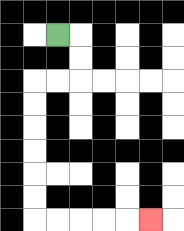{'start': '[2, 1]', 'end': '[6, 9]', 'path_directions': 'R,D,D,L,L,D,D,D,D,D,D,R,R,R,R,R', 'path_coordinates': '[[2, 1], [3, 1], [3, 2], [3, 3], [2, 3], [1, 3], [1, 4], [1, 5], [1, 6], [1, 7], [1, 8], [1, 9], [2, 9], [3, 9], [4, 9], [5, 9], [6, 9]]'}